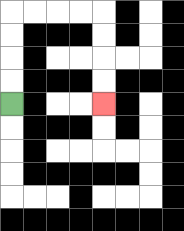{'start': '[0, 4]', 'end': '[4, 4]', 'path_directions': 'U,U,U,U,R,R,R,R,D,D,D,D', 'path_coordinates': '[[0, 4], [0, 3], [0, 2], [0, 1], [0, 0], [1, 0], [2, 0], [3, 0], [4, 0], [4, 1], [4, 2], [4, 3], [4, 4]]'}